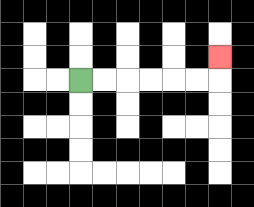{'start': '[3, 3]', 'end': '[9, 2]', 'path_directions': 'R,R,R,R,R,R,U', 'path_coordinates': '[[3, 3], [4, 3], [5, 3], [6, 3], [7, 3], [8, 3], [9, 3], [9, 2]]'}